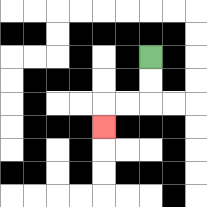{'start': '[6, 2]', 'end': '[4, 5]', 'path_directions': 'D,D,L,L,D', 'path_coordinates': '[[6, 2], [6, 3], [6, 4], [5, 4], [4, 4], [4, 5]]'}